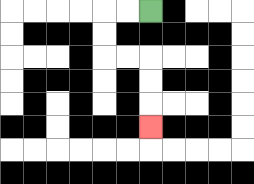{'start': '[6, 0]', 'end': '[6, 5]', 'path_directions': 'L,L,D,D,R,R,D,D,D', 'path_coordinates': '[[6, 0], [5, 0], [4, 0], [4, 1], [4, 2], [5, 2], [6, 2], [6, 3], [6, 4], [6, 5]]'}